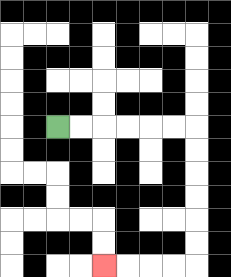{'start': '[2, 5]', 'end': '[4, 11]', 'path_directions': 'R,R,R,R,R,R,D,D,D,D,D,D,L,L,L,L', 'path_coordinates': '[[2, 5], [3, 5], [4, 5], [5, 5], [6, 5], [7, 5], [8, 5], [8, 6], [8, 7], [8, 8], [8, 9], [8, 10], [8, 11], [7, 11], [6, 11], [5, 11], [4, 11]]'}